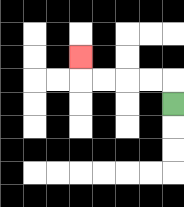{'start': '[7, 4]', 'end': '[3, 2]', 'path_directions': 'U,L,L,L,L,U', 'path_coordinates': '[[7, 4], [7, 3], [6, 3], [5, 3], [4, 3], [3, 3], [3, 2]]'}